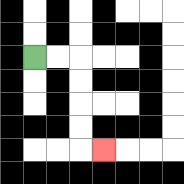{'start': '[1, 2]', 'end': '[4, 6]', 'path_directions': 'R,R,D,D,D,D,R', 'path_coordinates': '[[1, 2], [2, 2], [3, 2], [3, 3], [3, 4], [3, 5], [3, 6], [4, 6]]'}